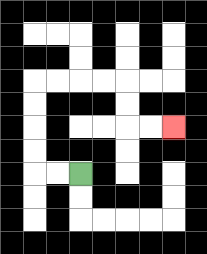{'start': '[3, 7]', 'end': '[7, 5]', 'path_directions': 'L,L,U,U,U,U,R,R,R,R,D,D,R,R', 'path_coordinates': '[[3, 7], [2, 7], [1, 7], [1, 6], [1, 5], [1, 4], [1, 3], [2, 3], [3, 3], [4, 3], [5, 3], [5, 4], [5, 5], [6, 5], [7, 5]]'}